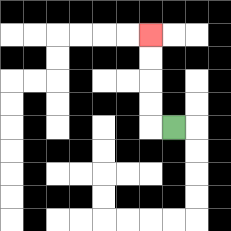{'start': '[7, 5]', 'end': '[6, 1]', 'path_directions': 'L,U,U,U,U', 'path_coordinates': '[[7, 5], [6, 5], [6, 4], [6, 3], [6, 2], [6, 1]]'}